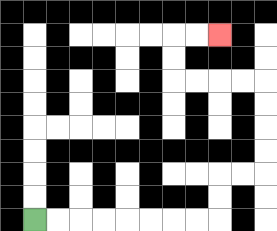{'start': '[1, 9]', 'end': '[9, 1]', 'path_directions': 'R,R,R,R,R,R,R,R,U,U,R,R,U,U,U,U,L,L,L,L,U,U,R,R', 'path_coordinates': '[[1, 9], [2, 9], [3, 9], [4, 9], [5, 9], [6, 9], [7, 9], [8, 9], [9, 9], [9, 8], [9, 7], [10, 7], [11, 7], [11, 6], [11, 5], [11, 4], [11, 3], [10, 3], [9, 3], [8, 3], [7, 3], [7, 2], [7, 1], [8, 1], [9, 1]]'}